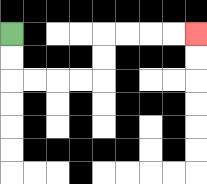{'start': '[0, 1]', 'end': '[8, 1]', 'path_directions': 'D,D,R,R,R,R,U,U,R,R,R,R', 'path_coordinates': '[[0, 1], [0, 2], [0, 3], [1, 3], [2, 3], [3, 3], [4, 3], [4, 2], [4, 1], [5, 1], [6, 1], [7, 1], [8, 1]]'}